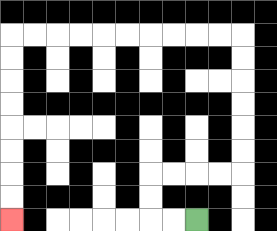{'start': '[8, 9]', 'end': '[0, 9]', 'path_directions': 'L,L,U,U,R,R,R,R,U,U,U,U,U,U,L,L,L,L,L,L,L,L,L,L,D,D,D,D,D,D,D,D', 'path_coordinates': '[[8, 9], [7, 9], [6, 9], [6, 8], [6, 7], [7, 7], [8, 7], [9, 7], [10, 7], [10, 6], [10, 5], [10, 4], [10, 3], [10, 2], [10, 1], [9, 1], [8, 1], [7, 1], [6, 1], [5, 1], [4, 1], [3, 1], [2, 1], [1, 1], [0, 1], [0, 2], [0, 3], [0, 4], [0, 5], [0, 6], [0, 7], [0, 8], [0, 9]]'}